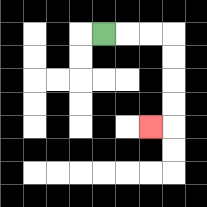{'start': '[4, 1]', 'end': '[6, 5]', 'path_directions': 'R,R,R,D,D,D,D,L', 'path_coordinates': '[[4, 1], [5, 1], [6, 1], [7, 1], [7, 2], [7, 3], [7, 4], [7, 5], [6, 5]]'}